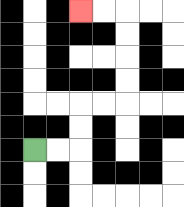{'start': '[1, 6]', 'end': '[3, 0]', 'path_directions': 'R,R,U,U,R,R,U,U,U,U,L,L', 'path_coordinates': '[[1, 6], [2, 6], [3, 6], [3, 5], [3, 4], [4, 4], [5, 4], [5, 3], [5, 2], [5, 1], [5, 0], [4, 0], [3, 0]]'}